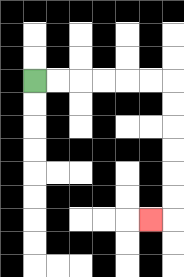{'start': '[1, 3]', 'end': '[6, 9]', 'path_directions': 'R,R,R,R,R,R,D,D,D,D,D,D,L', 'path_coordinates': '[[1, 3], [2, 3], [3, 3], [4, 3], [5, 3], [6, 3], [7, 3], [7, 4], [7, 5], [7, 6], [7, 7], [7, 8], [7, 9], [6, 9]]'}